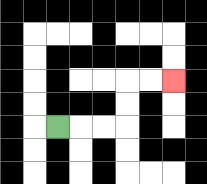{'start': '[2, 5]', 'end': '[7, 3]', 'path_directions': 'R,R,R,U,U,R,R', 'path_coordinates': '[[2, 5], [3, 5], [4, 5], [5, 5], [5, 4], [5, 3], [6, 3], [7, 3]]'}